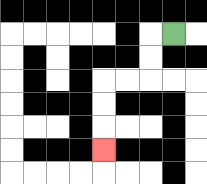{'start': '[7, 1]', 'end': '[4, 6]', 'path_directions': 'L,D,D,L,L,D,D,D', 'path_coordinates': '[[7, 1], [6, 1], [6, 2], [6, 3], [5, 3], [4, 3], [4, 4], [4, 5], [4, 6]]'}